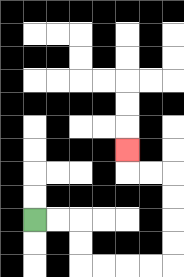{'start': '[1, 9]', 'end': '[5, 6]', 'path_directions': 'R,R,D,D,R,R,R,R,U,U,U,U,L,L,U', 'path_coordinates': '[[1, 9], [2, 9], [3, 9], [3, 10], [3, 11], [4, 11], [5, 11], [6, 11], [7, 11], [7, 10], [7, 9], [7, 8], [7, 7], [6, 7], [5, 7], [5, 6]]'}